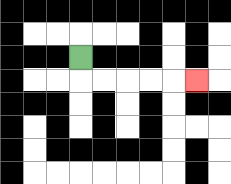{'start': '[3, 2]', 'end': '[8, 3]', 'path_directions': 'D,R,R,R,R,R', 'path_coordinates': '[[3, 2], [3, 3], [4, 3], [5, 3], [6, 3], [7, 3], [8, 3]]'}